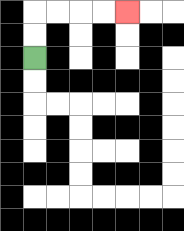{'start': '[1, 2]', 'end': '[5, 0]', 'path_directions': 'U,U,R,R,R,R', 'path_coordinates': '[[1, 2], [1, 1], [1, 0], [2, 0], [3, 0], [4, 0], [5, 0]]'}